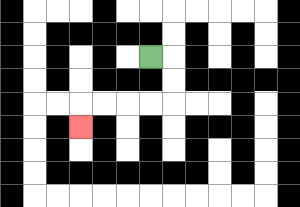{'start': '[6, 2]', 'end': '[3, 5]', 'path_directions': 'R,D,D,L,L,L,L,D', 'path_coordinates': '[[6, 2], [7, 2], [7, 3], [7, 4], [6, 4], [5, 4], [4, 4], [3, 4], [3, 5]]'}